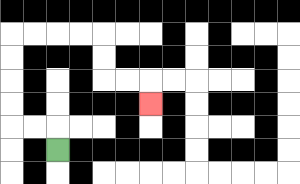{'start': '[2, 6]', 'end': '[6, 4]', 'path_directions': 'U,L,L,U,U,U,U,R,R,R,R,D,D,R,R,D', 'path_coordinates': '[[2, 6], [2, 5], [1, 5], [0, 5], [0, 4], [0, 3], [0, 2], [0, 1], [1, 1], [2, 1], [3, 1], [4, 1], [4, 2], [4, 3], [5, 3], [6, 3], [6, 4]]'}